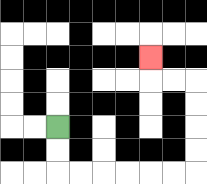{'start': '[2, 5]', 'end': '[6, 2]', 'path_directions': 'D,D,R,R,R,R,R,R,U,U,U,U,L,L,U', 'path_coordinates': '[[2, 5], [2, 6], [2, 7], [3, 7], [4, 7], [5, 7], [6, 7], [7, 7], [8, 7], [8, 6], [8, 5], [8, 4], [8, 3], [7, 3], [6, 3], [6, 2]]'}